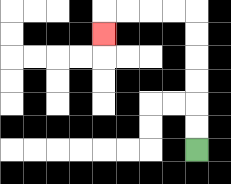{'start': '[8, 6]', 'end': '[4, 1]', 'path_directions': 'U,U,U,U,U,U,L,L,L,L,D', 'path_coordinates': '[[8, 6], [8, 5], [8, 4], [8, 3], [8, 2], [8, 1], [8, 0], [7, 0], [6, 0], [5, 0], [4, 0], [4, 1]]'}